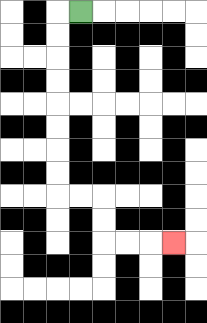{'start': '[3, 0]', 'end': '[7, 10]', 'path_directions': 'L,D,D,D,D,D,D,D,D,R,R,D,D,R,R,R', 'path_coordinates': '[[3, 0], [2, 0], [2, 1], [2, 2], [2, 3], [2, 4], [2, 5], [2, 6], [2, 7], [2, 8], [3, 8], [4, 8], [4, 9], [4, 10], [5, 10], [6, 10], [7, 10]]'}